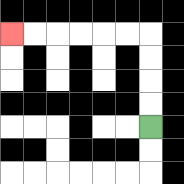{'start': '[6, 5]', 'end': '[0, 1]', 'path_directions': 'U,U,U,U,L,L,L,L,L,L', 'path_coordinates': '[[6, 5], [6, 4], [6, 3], [6, 2], [6, 1], [5, 1], [4, 1], [3, 1], [2, 1], [1, 1], [0, 1]]'}